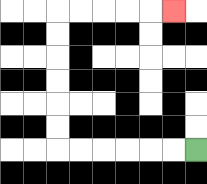{'start': '[8, 6]', 'end': '[7, 0]', 'path_directions': 'L,L,L,L,L,L,U,U,U,U,U,U,R,R,R,R,R', 'path_coordinates': '[[8, 6], [7, 6], [6, 6], [5, 6], [4, 6], [3, 6], [2, 6], [2, 5], [2, 4], [2, 3], [2, 2], [2, 1], [2, 0], [3, 0], [4, 0], [5, 0], [6, 0], [7, 0]]'}